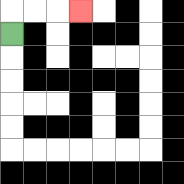{'start': '[0, 1]', 'end': '[3, 0]', 'path_directions': 'U,R,R,R', 'path_coordinates': '[[0, 1], [0, 0], [1, 0], [2, 0], [3, 0]]'}